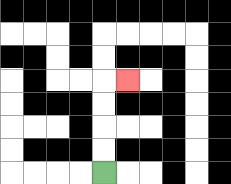{'start': '[4, 7]', 'end': '[5, 3]', 'path_directions': 'U,U,U,U,R', 'path_coordinates': '[[4, 7], [4, 6], [4, 5], [4, 4], [4, 3], [5, 3]]'}